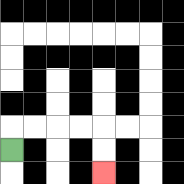{'start': '[0, 6]', 'end': '[4, 7]', 'path_directions': 'U,R,R,R,R,D,D', 'path_coordinates': '[[0, 6], [0, 5], [1, 5], [2, 5], [3, 5], [4, 5], [4, 6], [4, 7]]'}